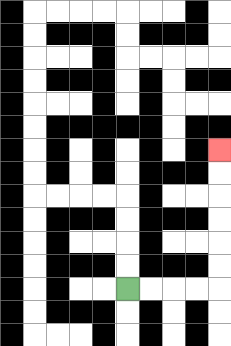{'start': '[5, 12]', 'end': '[9, 6]', 'path_directions': 'R,R,R,R,U,U,U,U,U,U', 'path_coordinates': '[[5, 12], [6, 12], [7, 12], [8, 12], [9, 12], [9, 11], [9, 10], [9, 9], [9, 8], [9, 7], [9, 6]]'}